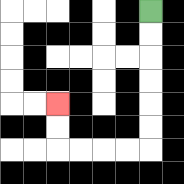{'start': '[6, 0]', 'end': '[2, 4]', 'path_directions': 'D,D,D,D,D,D,L,L,L,L,U,U', 'path_coordinates': '[[6, 0], [6, 1], [6, 2], [6, 3], [6, 4], [6, 5], [6, 6], [5, 6], [4, 6], [3, 6], [2, 6], [2, 5], [2, 4]]'}